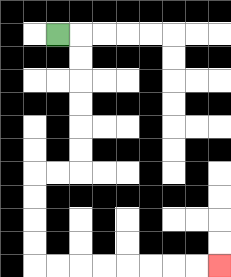{'start': '[2, 1]', 'end': '[9, 11]', 'path_directions': 'R,D,D,D,D,D,D,L,L,D,D,D,D,R,R,R,R,R,R,R,R', 'path_coordinates': '[[2, 1], [3, 1], [3, 2], [3, 3], [3, 4], [3, 5], [3, 6], [3, 7], [2, 7], [1, 7], [1, 8], [1, 9], [1, 10], [1, 11], [2, 11], [3, 11], [4, 11], [5, 11], [6, 11], [7, 11], [8, 11], [9, 11]]'}